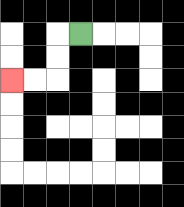{'start': '[3, 1]', 'end': '[0, 3]', 'path_directions': 'L,D,D,L,L', 'path_coordinates': '[[3, 1], [2, 1], [2, 2], [2, 3], [1, 3], [0, 3]]'}